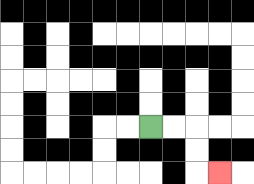{'start': '[6, 5]', 'end': '[9, 7]', 'path_directions': 'R,R,D,D,R', 'path_coordinates': '[[6, 5], [7, 5], [8, 5], [8, 6], [8, 7], [9, 7]]'}